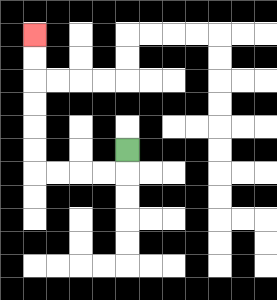{'start': '[5, 6]', 'end': '[1, 1]', 'path_directions': 'D,L,L,L,L,U,U,U,U,U,U', 'path_coordinates': '[[5, 6], [5, 7], [4, 7], [3, 7], [2, 7], [1, 7], [1, 6], [1, 5], [1, 4], [1, 3], [1, 2], [1, 1]]'}